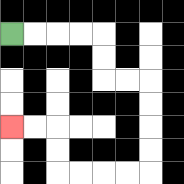{'start': '[0, 1]', 'end': '[0, 5]', 'path_directions': 'R,R,R,R,D,D,R,R,D,D,D,D,L,L,L,L,U,U,L,L', 'path_coordinates': '[[0, 1], [1, 1], [2, 1], [3, 1], [4, 1], [4, 2], [4, 3], [5, 3], [6, 3], [6, 4], [6, 5], [6, 6], [6, 7], [5, 7], [4, 7], [3, 7], [2, 7], [2, 6], [2, 5], [1, 5], [0, 5]]'}